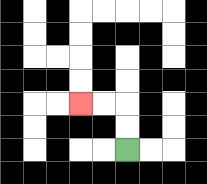{'start': '[5, 6]', 'end': '[3, 4]', 'path_directions': 'U,U,L,L', 'path_coordinates': '[[5, 6], [5, 5], [5, 4], [4, 4], [3, 4]]'}